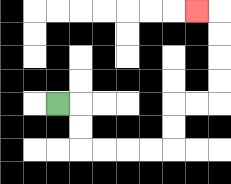{'start': '[2, 4]', 'end': '[8, 0]', 'path_directions': 'R,D,D,R,R,R,R,U,U,R,R,U,U,U,U,L', 'path_coordinates': '[[2, 4], [3, 4], [3, 5], [3, 6], [4, 6], [5, 6], [6, 6], [7, 6], [7, 5], [7, 4], [8, 4], [9, 4], [9, 3], [9, 2], [9, 1], [9, 0], [8, 0]]'}